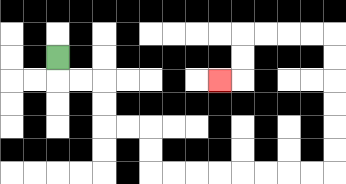{'start': '[2, 2]', 'end': '[9, 3]', 'path_directions': 'D,R,R,D,D,R,R,D,D,R,R,R,R,R,R,R,R,U,U,U,U,U,U,L,L,L,L,D,D,L', 'path_coordinates': '[[2, 2], [2, 3], [3, 3], [4, 3], [4, 4], [4, 5], [5, 5], [6, 5], [6, 6], [6, 7], [7, 7], [8, 7], [9, 7], [10, 7], [11, 7], [12, 7], [13, 7], [14, 7], [14, 6], [14, 5], [14, 4], [14, 3], [14, 2], [14, 1], [13, 1], [12, 1], [11, 1], [10, 1], [10, 2], [10, 3], [9, 3]]'}